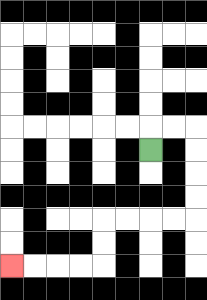{'start': '[6, 6]', 'end': '[0, 11]', 'path_directions': 'U,R,R,D,D,D,D,L,L,L,L,D,D,L,L,L,L', 'path_coordinates': '[[6, 6], [6, 5], [7, 5], [8, 5], [8, 6], [8, 7], [8, 8], [8, 9], [7, 9], [6, 9], [5, 9], [4, 9], [4, 10], [4, 11], [3, 11], [2, 11], [1, 11], [0, 11]]'}